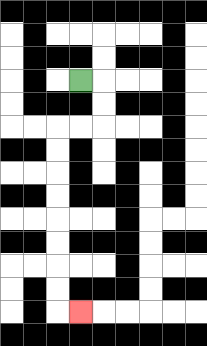{'start': '[3, 3]', 'end': '[3, 13]', 'path_directions': 'R,D,D,L,L,D,D,D,D,D,D,D,D,R', 'path_coordinates': '[[3, 3], [4, 3], [4, 4], [4, 5], [3, 5], [2, 5], [2, 6], [2, 7], [2, 8], [2, 9], [2, 10], [2, 11], [2, 12], [2, 13], [3, 13]]'}